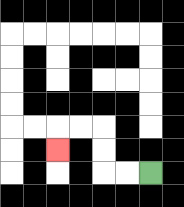{'start': '[6, 7]', 'end': '[2, 6]', 'path_directions': 'L,L,U,U,L,L,D', 'path_coordinates': '[[6, 7], [5, 7], [4, 7], [4, 6], [4, 5], [3, 5], [2, 5], [2, 6]]'}